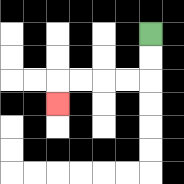{'start': '[6, 1]', 'end': '[2, 4]', 'path_directions': 'D,D,L,L,L,L,D', 'path_coordinates': '[[6, 1], [6, 2], [6, 3], [5, 3], [4, 3], [3, 3], [2, 3], [2, 4]]'}